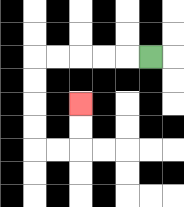{'start': '[6, 2]', 'end': '[3, 4]', 'path_directions': 'L,L,L,L,L,D,D,D,D,R,R,U,U', 'path_coordinates': '[[6, 2], [5, 2], [4, 2], [3, 2], [2, 2], [1, 2], [1, 3], [1, 4], [1, 5], [1, 6], [2, 6], [3, 6], [3, 5], [3, 4]]'}